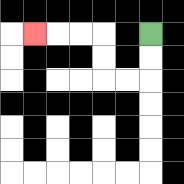{'start': '[6, 1]', 'end': '[1, 1]', 'path_directions': 'D,D,L,L,U,U,L,L,L', 'path_coordinates': '[[6, 1], [6, 2], [6, 3], [5, 3], [4, 3], [4, 2], [4, 1], [3, 1], [2, 1], [1, 1]]'}